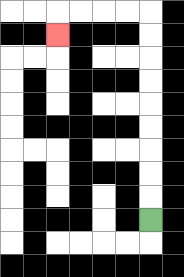{'start': '[6, 9]', 'end': '[2, 1]', 'path_directions': 'U,U,U,U,U,U,U,U,U,L,L,L,L,D', 'path_coordinates': '[[6, 9], [6, 8], [6, 7], [6, 6], [6, 5], [6, 4], [6, 3], [6, 2], [6, 1], [6, 0], [5, 0], [4, 0], [3, 0], [2, 0], [2, 1]]'}